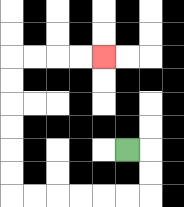{'start': '[5, 6]', 'end': '[4, 2]', 'path_directions': 'R,D,D,L,L,L,L,L,L,U,U,U,U,U,U,R,R,R,R', 'path_coordinates': '[[5, 6], [6, 6], [6, 7], [6, 8], [5, 8], [4, 8], [3, 8], [2, 8], [1, 8], [0, 8], [0, 7], [0, 6], [0, 5], [0, 4], [0, 3], [0, 2], [1, 2], [2, 2], [3, 2], [4, 2]]'}